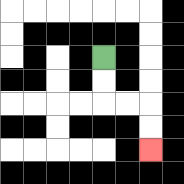{'start': '[4, 2]', 'end': '[6, 6]', 'path_directions': 'D,D,R,R,D,D', 'path_coordinates': '[[4, 2], [4, 3], [4, 4], [5, 4], [6, 4], [6, 5], [6, 6]]'}